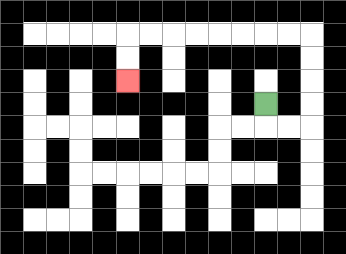{'start': '[11, 4]', 'end': '[5, 3]', 'path_directions': 'D,R,R,U,U,U,U,L,L,L,L,L,L,L,L,D,D', 'path_coordinates': '[[11, 4], [11, 5], [12, 5], [13, 5], [13, 4], [13, 3], [13, 2], [13, 1], [12, 1], [11, 1], [10, 1], [9, 1], [8, 1], [7, 1], [6, 1], [5, 1], [5, 2], [5, 3]]'}